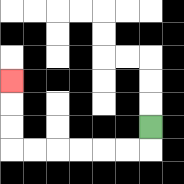{'start': '[6, 5]', 'end': '[0, 3]', 'path_directions': 'D,L,L,L,L,L,L,U,U,U', 'path_coordinates': '[[6, 5], [6, 6], [5, 6], [4, 6], [3, 6], [2, 6], [1, 6], [0, 6], [0, 5], [0, 4], [0, 3]]'}